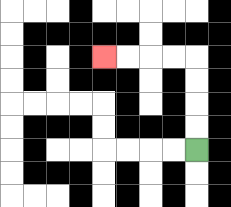{'start': '[8, 6]', 'end': '[4, 2]', 'path_directions': 'U,U,U,U,L,L,L,L', 'path_coordinates': '[[8, 6], [8, 5], [8, 4], [8, 3], [8, 2], [7, 2], [6, 2], [5, 2], [4, 2]]'}